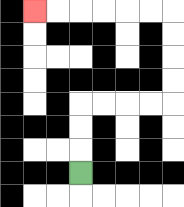{'start': '[3, 7]', 'end': '[1, 0]', 'path_directions': 'U,U,U,R,R,R,R,U,U,U,U,L,L,L,L,L,L', 'path_coordinates': '[[3, 7], [3, 6], [3, 5], [3, 4], [4, 4], [5, 4], [6, 4], [7, 4], [7, 3], [7, 2], [7, 1], [7, 0], [6, 0], [5, 0], [4, 0], [3, 0], [2, 0], [1, 0]]'}